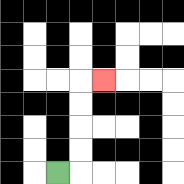{'start': '[2, 7]', 'end': '[4, 3]', 'path_directions': 'R,U,U,U,U,R', 'path_coordinates': '[[2, 7], [3, 7], [3, 6], [3, 5], [3, 4], [3, 3], [4, 3]]'}